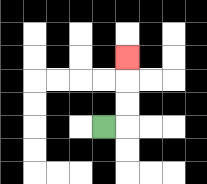{'start': '[4, 5]', 'end': '[5, 2]', 'path_directions': 'R,U,U,U', 'path_coordinates': '[[4, 5], [5, 5], [5, 4], [5, 3], [5, 2]]'}